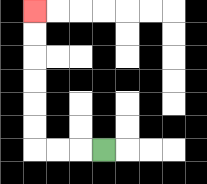{'start': '[4, 6]', 'end': '[1, 0]', 'path_directions': 'L,L,L,U,U,U,U,U,U', 'path_coordinates': '[[4, 6], [3, 6], [2, 6], [1, 6], [1, 5], [1, 4], [1, 3], [1, 2], [1, 1], [1, 0]]'}